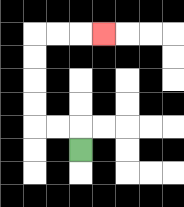{'start': '[3, 6]', 'end': '[4, 1]', 'path_directions': 'U,L,L,U,U,U,U,R,R,R', 'path_coordinates': '[[3, 6], [3, 5], [2, 5], [1, 5], [1, 4], [1, 3], [1, 2], [1, 1], [2, 1], [3, 1], [4, 1]]'}